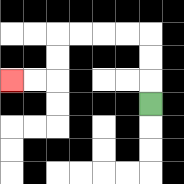{'start': '[6, 4]', 'end': '[0, 3]', 'path_directions': 'U,U,U,L,L,L,L,D,D,L,L', 'path_coordinates': '[[6, 4], [6, 3], [6, 2], [6, 1], [5, 1], [4, 1], [3, 1], [2, 1], [2, 2], [2, 3], [1, 3], [0, 3]]'}